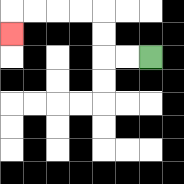{'start': '[6, 2]', 'end': '[0, 1]', 'path_directions': 'L,L,U,U,L,L,L,L,D', 'path_coordinates': '[[6, 2], [5, 2], [4, 2], [4, 1], [4, 0], [3, 0], [2, 0], [1, 0], [0, 0], [0, 1]]'}